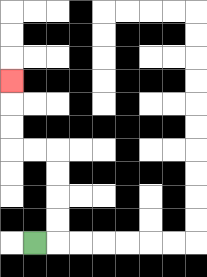{'start': '[1, 10]', 'end': '[0, 3]', 'path_directions': 'R,U,U,U,U,L,L,U,U,U', 'path_coordinates': '[[1, 10], [2, 10], [2, 9], [2, 8], [2, 7], [2, 6], [1, 6], [0, 6], [0, 5], [0, 4], [0, 3]]'}